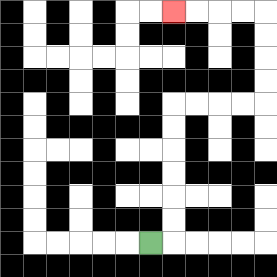{'start': '[6, 10]', 'end': '[7, 0]', 'path_directions': 'R,U,U,U,U,U,U,R,R,R,R,U,U,U,U,L,L,L,L', 'path_coordinates': '[[6, 10], [7, 10], [7, 9], [7, 8], [7, 7], [7, 6], [7, 5], [7, 4], [8, 4], [9, 4], [10, 4], [11, 4], [11, 3], [11, 2], [11, 1], [11, 0], [10, 0], [9, 0], [8, 0], [7, 0]]'}